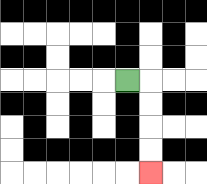{'start': '[5, 3]', 'end': '[6, 7]', 'path_directions': 'R,D,D,D,D', 'path_coordinates': '[[5, 3], [6, 3], [6, 4], [6, 5], [6, 6], [6, 7]]'}